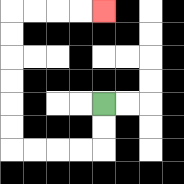{'start': '[4, 4]', 'end': '[4, 0]', 'path_directions': 'D,D,L,L,L,L,U,U,U,U,U,U,R,R,R,R', 'path_coordinates': '[[4, 4], [4, 5], [4, 6], [3, 6], [2, 6], [1, 6], [0, 6], [0, 5], [0, 4], [0, 3], [0, 2], [0, 1], [0, 0], [1, 0], [2, 0], [3, 0], [4, 0]]'}